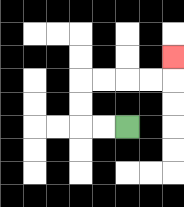{'start': '[5, 5]', 'end': '[7, 2]', 'path_directions': 'L,L,U,U,R,R,R,R,U', 'path_coordinates': '[[5, 5], [4, 5], [3, 5], [3, 4], [3, 3], [4, 3], [5, 3], [6, 3], [7, 3], [7, 2]]'}